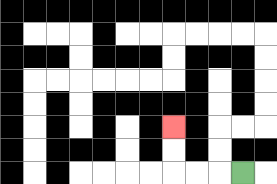{'start': '[10, 7]', 'end': '[7, 5]', 'path_directions': 'L,L,L,U,U', 'path_coordinates': '[[10, 7], [9, 7], [8, 7], [7, 7], [7, 6], [7, 5]]'}